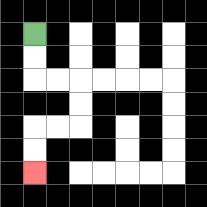{'start': '[1, 1]', 'end': '[1, 7]', 'path_directions': 'D,D,R,R,D,D,L,L,D,D', 'path_coordinates': '[[1, 1], [1, 2], [1, 3], [2, 3], [3, 3], [3, 4], [3, 5], [2, 5], [1, 5], [1, 6], [1, 7]]'}